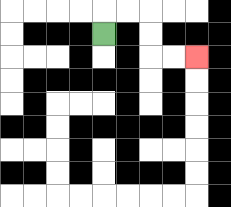{'start': '[4, 1]', 'end': '[8, 2]', 'path_directions': 'U,R,R,D,D,R,R', 'path_coordinates': '[[4, 1], [4, 0], [5, 0], [6, 0], [6, 1], [6, 2], [7, 2], [8, 2]]'}